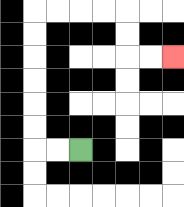{'start': '[3, 6]', 'end': '[7, 2]', 'path_directions': 'L,L,U,U,U,U,U,U,R,R,R,R,D,D,R,R', 'path_coordinates': '[[3, 6], [2, 6], [1, 6], [1, 5], [1, 4], [1, 3], [1, 2], [1, 1], [1, 0], [2, 0], [3, 0], [4, 0], [5, 0], [5, 1], [5, 2], [6, 2], [7, 2]]'}